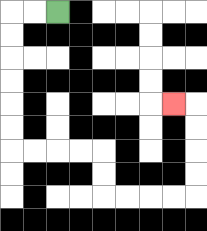{'start': '[2, 0]', 'end': '[7, 4]', 'path_directions': 'L,L,D,D,D,D,D,D,R,R,R,R,D,D,R,R,R,R,U,U,U,U,L', 'path_coordinates': '[[2, 0], [1, 0], [0, 0], [0, 1], [0, 2], [0, 3], [0, 4], [0, 5], [0, 6], [1, 6], [2, 6], [3, 6], [4, 6], [4, 7], [4, 8], [5, 8], [6, 8], [7, 8], [8, 8], [8, 7], [8, 6], [8, 5], [8, 4], [7, 4]]'}